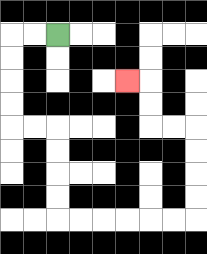{'start': '[2, 1]', 'end': '[5, 3]', 'path_directions': 'L,L,D,D,D,D,R,R,D,D,D,D,R,R,R,R,R,R,U,U,U,U,L,L,U,U,L', 'path_coordinates': '[[2, 1], [1, 1], [0, 1], [0, 2], [0, 3], [0, 4], [0, 5], [1, 5], [2, 5], [2, 6], [2, 7], [2, 8], [2, 9], [3, 9], [4, 9], [5, 9], [6, 9], [7, 9], [8, 9], [8, 8], [8, 7], [8, 6], [8, 5], [7, 5], [6, 5], [6, 4], [6, 3], [5, 3]]'}